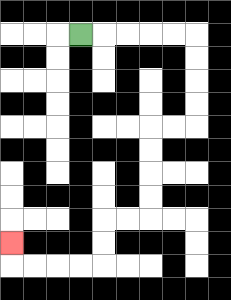{'start': '[3, 1]', 'end': '[0, 10]', 'path_directions': 'R,R,R,R,R,D,D,D,D,L,L,D,D,D,D,L,L,D,D,L,L,L,L,U', 'path_coordinates': '[[3, 1], [4, 1], [5, 1], [6, 1], [7, 1], [8, 1], [8, 2], [8, 3], [8, 4], [8, 5], [7, 5], [6, 5], [6, 6], [6, 7], [6, 8], [6, 9], [5, 9], [4, 9], [4, 10], [4, 11], [3, 11], [2, 11], [1, 11], [0, 11], [0, 10]]'}